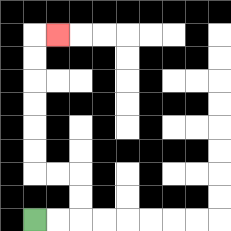{'start': '[1, 9]', 'end': '[2, 1]', 'path_directions': 'R,R,U,U,L,L,U,U,U,U,U,U,R', 'path_coordinates': '[[1, 9], [2, 9], [3, 9], [3, 8], [3, 7], [2, 7], [1, 7], [1, 6], [1, 5], [1, 4], [1, 3], [1, 2], [1, 1], [2, 1]]'}